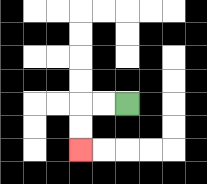{'start': '[5, 4]', 'end': '[3, 6]', 'path_directions': 'L,L,D,D', 'path_coordinates': '[[5, 4], [4, 4], [3, 4], [3, 5], [3, 6]]'}